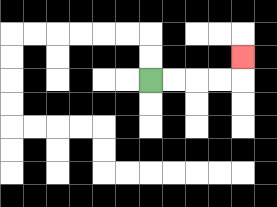{'start': '[6, 3]', 'end': '[10, 2]', 'path_directions': 'R,R,R,R,U', 'path_coordinates': '[[6, 3], [7, 3], [8, 3], [9, 3], [10, 3], [10, 2]]'}